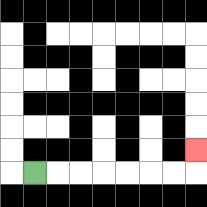{'start': '[1, 7]', 'end': '[8, 6]', 'path_directions': 'R,R,R,R,R,R,R,U', 'path_coordinates': '[[1, 7], [2, 7], [3, 7], [4, 7], [5, 7], [6, 7], [7, 7], [8, 7], [8, 6]]'}